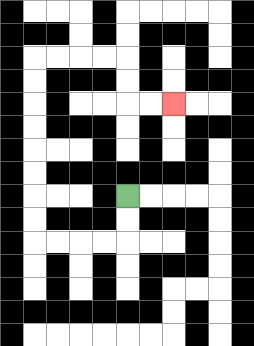{'start': '[5, 8]', 'end': '[7, 4]', 'path_directions': 'D,D,L,L,L,L,U,U,U,U,U,U,U,U,R,R,R,R,D,D,R,R', 'path_coordinates': '[[5, 8], [5, 9], [5, 10], [4, 10], [3, 10], [2, 10], [1, 10], [1, 9], [1, 8], [1, 7], [1, 6], [1, 5], [1, 4], [1, 3], [1, 2], [2, 2], [3, 2], [4, 2], [5, 2], [5, 3], [5, 4], [6, 4], [7, 4]]'}